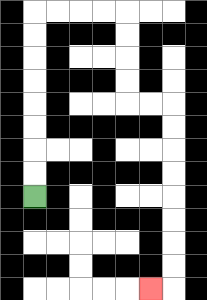{'start': '[1, 8]', 'end': '[6, 12]', 'path_directions': 'U,U,U,U,U,U,U,U,R,R,R,R,D,D,D,D,R,R,D,D,D,D,D,D,D,D,L', 'path_coordinates': '[[1, 8], [1, 7], [1, 6], [1, 5], [1, 4], [1, 3], [1, 2], [1, 1], [1, 0], [2, 0], [3, 0], [4, 0], [5, 0], [5, 1], [5, 2], [5, 3], [5, 4], [6, 4], [7, 4], [7, 5], [7, 6], [7, 7], [7, 8], [7, 9], [7, 10], [7, 11], [7, 12], [6, 12]]'}